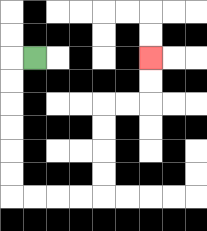{'start': '[1, 2]', 'end': '[6, 2]', 'path_directions': 'L,D,D,D,D,D,D,R,R,R,R,U,U,U,U,R,R,U,U', 'path_coordinates': '[[1, 2], [0, 2], [0, 3], [0, 4], [0, 5], [0, 6], [0, 7], [0, 8], [1, 8], [2, 8], [3, 8], [4, 8], [4, 7], [4, 6], [4, 5], [4, 4], [5, 4], [6, 4], [6, 3], [6, 2]]'}